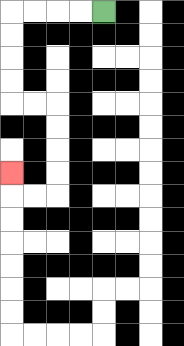{'start': '[4, 0]', 'end': '[0, 7]', 'path_directions': 'L,L,L,L,D,D,D,D,R,R,D,D,D,D,L,L,U', 'path_coordinates': '[[4, 0], [3, 0], [2, 0], [1, 0], [0, 0], [0, 1], [0, 2], [0, 3], [0, 4], [1, 4], [2, 4], [2, 5], [2, 6], [2, 7], [2, 8], [1, 8], [0, 8], [0, 7]]'}